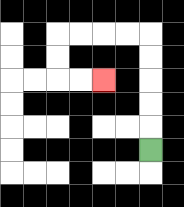{'start': '[6, 6]', 'end': '[4, 3]', 'path_directions': 'U,U,U,U,U,L,L,L,L,D,D,R,R', 'path_coordinates': '[[6, 6], [6, 5], [6, 4], [6, 3], [6, 2], [6, 1], [5, 1], [4, 1], [3, 1], [2, 1], [2, 2], [2, 3], [3, 3], [4, 3]]'}